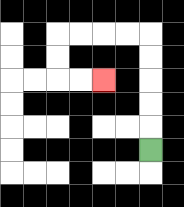{'start': '[6, 6]', 'end': '[4, 3]', 'path_directions': 'U,U,U,U,U,L,L,L,L,D,D,R,R', 'path_coordinates': '[[6, 6], [6, 5], [6, 4], [6, 3], [6, 2], [6, 1], [5, 1], [4, 1], [3, 1], [2, 1], [2, 2], [2, 3], [3, 3], [4, 3]]'}